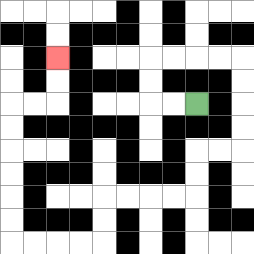{'start': '[8, 4]', 'end': '[2, 2]', 'path_directions': 'L,L,U,U,R,R,R,R,D,D,D,D,L,L,D,D,L,L,L,L,D,D,L,L,L,L,U,U,U,U,U,U,R,R,U,U', 'path_coordinates': '[[8, 4], [7, 4], [6, 4], [6, 3], [6, 2], [7, 2], [8, 2], [9, 2], [10, 2], [10, 3], [10, 4], [10, 5], [10, 6], [9, 6], [8, 6], [8, 7], [8, 8], [7, 8], [6, 8], [5, 8], [4, 8], [4, 9], [4, 10], [3, 10], [2, 10], [1, 10], [0, 10], [0, 9], [0, 8], [0, 7], [0, 6], [0, 5], [0, 4], [1, 4], [2, 4], [2, 3], [2, 2]]'}